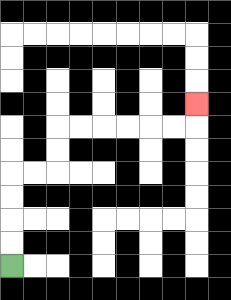{'start': '[0, 11]', 'end': '[8, 4]', 'path_directions': 'U,U,U,U,R,R,U,U,R,R,R,R,R,R,U', 'path_coordinates': '[[0, 11], [0, 10], [0, 9], [0, 8], [0, 7], [1, 7], [2, 7], [2, 6], [2, 5], [3, 5], [4, 5], [5, 5], [6, 5], [7, 5], [8, 5], [8, 4]]'}